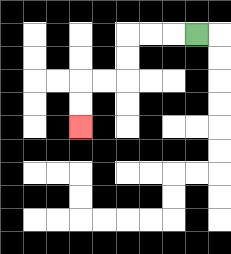{'start': '[8, 1]', 'end': '[3, 5]', 'path_directions': 'L,L,L,D,D,L,L,D,D', 'path_coordinates': '[[8, 1], [7, 1], [6, 1], [5, 1], [5, 2], [5, 3], [4, 3], [3, 3], [3, 4], [3, 5]]'}